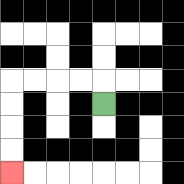{'start': '[4, 4]', 'end': '[0, 7]', 'path_directions': 'U,L,L,L,L,D,D,D,D', 'path_coordinates': '[[4, 4], [4, 3], [3, 3], [2, 3], [1, 3], [0, 3], [0, 4], [0, 5], [0, 6], [0, 7]]'}